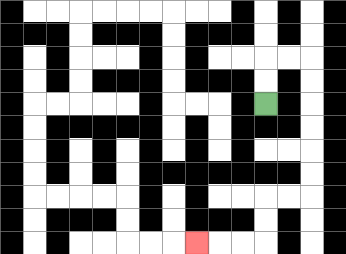{'start': '[11, 4]', 'end': '[8, 10]', 'path_directions': 'U,U,R,R,D,D,D,D,D,D,L,L,D,D,L,L,L', 'path_coordinates': '[[11, 4], [11, 3], [11, 2], [12, 2], [13, 2], [13, 3], [13, 4], [13, 5], [13, 6], [13, 7], [13, 8], [12, 8], [11, 8], [11, 9], [11, 10], [10, 10], [9, 10], [8, 10]]'}